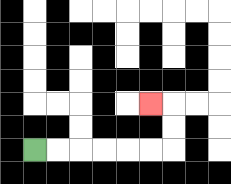{'start': '[1, 6]', 'end': '[6, 4]', 'path_directions': 'R,R,R,R,R,R,U,U,L', 'path_coordinates': '[[1, 6], [2, 6], [3, 6], [4, 6], [5, 6], [6, 6], [7, 6], [7, 5], [7, 4], [6, 4]]'}